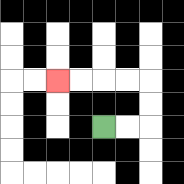{'start': '[4, 5]', 'end': '[2, 3]', 'path_directions': 'R,R,U,U,L,L,L,L', 'path_coordinates': '[[4, 5], [5, 5], [6, 5], [6, 4], [6, 3], [5, 3], [4, 3], [3, 3], [2, 3]]'}